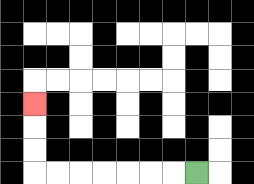{'start': '[8, 7]', 'end': '[1, 4]', 'path_directions': 'L,L,L,L,L,L,L,U,U,U', 'path_coordinates': '[[8, 7], [7, 7], [6, 7], [5, 7], [4, 7], [3, 7], [2, 7], [1, 7], [1, 6], [1, 5], [1, 4]]'}